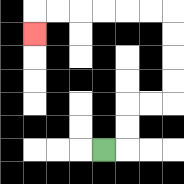{'start': '[4, 6]', 'end': '[1, 1]', 'path_directions': 'R,U,U,R,R,U,U,U,U,L,L,L,L,L,L,D', 'path_coordinates': '[[4, 6], [5, 6], [5, 5], [5, 4], [6, 4], [7, 4], [7, 3], [7, 2], [7, 1], [7, 0], [6, 0], [5, 0], [4, 0], [3, 0], [2, 0], [1, 0], [1, 1]]'}